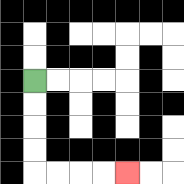{'start': '[1, 3]', 'end': '[5, 7]', 'path_directions': 'D,D,D,D,R,R,R,R', 'path_coordinates': '[[1, 3], [1, 4], [1, 5], [1, 6], [1, 7], [2, 7], [3, 7], [4, 7], [5, 7]]'}